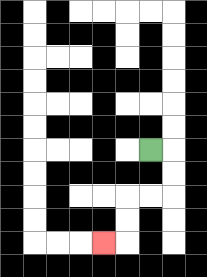{'start': '[6, 6]', 'end': '[4, 10]', 'path_directions': 'R,D,D,L,L,D,D,L', 'path_coordinates': '[[6, 6], [7, 6], [7, 7], [7, 8], [6, 8], [5, 8], [5, 9], [5, 10], [4, 10]]'}